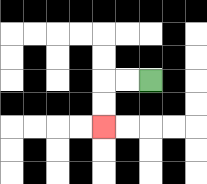{'start': '[6, 3]', 'end': '[4, 5]', 'path_directions': 'L,L,D,D', 'path_coordinates': '[[6, 3], [5, 3], [4, 3], [4, 4], [4, 5]]'}